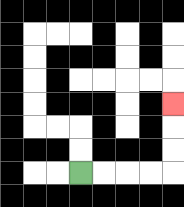{'start': '[3, 7]', 'end': '[7, 4]', 'path_directions': 'R,R,R,R,U,U,U', 'path_coordinates': '[[3, 7], [4, 7], [5, 7], [6, 7], [7, 7], [7, 6], [7, 5], [7, 4]]'}